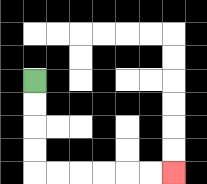{'start': '[1, 3]', 'end': '[7, 7]', 'path_directions': 'D,D,D,D,R,R,R,R,R,R', 'path_coordinates': '[[1, 3], [1, 4], [1, 5], [1, 6], [1, 7], [2, 7], [3, 7], [4, 7], [5, 7], [6, 7], [7, 7]]'}